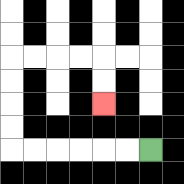{'start': '[6, 6]', 'end': '[4, 4]', 'path_directions': 'L,L,L,L,L,L,U,U,U,U,R,R,R,R,D,D', 'path_coordinates': '[[6, 6], [5, 6], [4, 6], [3, 6], [2, 6], [1, 6], [0, 6], [0, 5], [0, 4], [0, 3], [0, 2], [1, 2], [2, 2], [3, 2], [4, 2], [4, 3], [4, 4]]'}